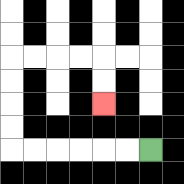{'start': '[6, 6]', 'end': '[4, 4]', 'path_directions': 'L,L,L,L,L,L,U,U,U,U,R,R,R,R,D,D', 'path_coordinates': '[[6, 6], [5, 6], [4, 6], [3, 6], [2, 6], [1, 6], [0, 6], [0, 5], [0, 4], [0, 3], [0, 2], [1, 2], [2, 2], [3, 2], [4, 2], [4, 3], [4, 4]]'}